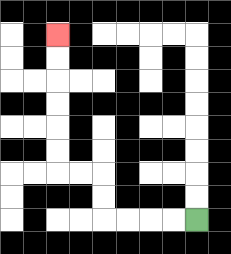{'start': '[8, 9]', 'end': '[2, 1]', 'path_directions': 'L,L,L,L,U,U,L,L,U,U,U,U,U,U', 'path_coordinates': '[[8, 9], [7, 9], [6, 9], [5, 9], [4, 9], [4, 8], [4, 7], [3, 7], [2, 7], [2, 6], [2, 5], [2, 4], [2, 3], [2, 2], [2, 1]]'}